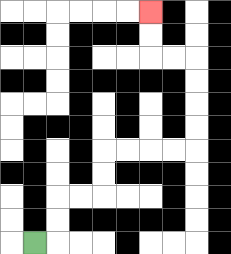{'start': '[1, 10]', 'end': '[6, 0]', 'path_directions': 'R,U,U,R,R,U,U,R,R,R,R,U,U,U,U,L,L,U,U', 'path_coordinates': '[[1, 10], [2, 10], [2, 9], [2, 8], [3, 8], [4, 8], [4, 7], [4, 6], [5, 6], [6, 6], [7, 6], [8, 6], [8, 5], [8, 4], [8, 3], [8, 2], [7, 2], [6, 2], [6, 1], [6, 0]]'}